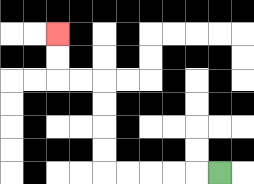{'start': '[9, 7]', 'end': '[2, 1]', 'path_directions': 'L,L,L,L,L,U,U,U,U,L,L,U,U', 'path_coordinates': '[[9, 7], [8, 7], [7, 7], [6, 7], [5, 7], [4, 7], [4, 6], [4, 5], [4, 4], [4, 3], [3, 3], [2, 3], [2, 2], [2, 1]]'}